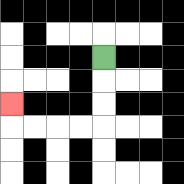{'start': '[4, 2]', 'end': '[0, 4]', 'path_directions': 'D,D,D,L,L,L,L,U', 'path_coordinates': '[[4, 2], [4, 3], [4, 4], [4, 5], [3, 5], [2, 5], [1, 5], [0, 5], [0, 4]]'}